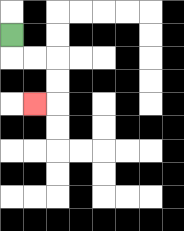{'start': '[0, 1]', 'end': '[1, 4]', 'path_directions': 'D,R,R,D,D,L', 'path_coordinates': '[[0, 1], [0, 2], [1, 2], [2, 2], [2, 3], [2, 4], [1, 4]]'}